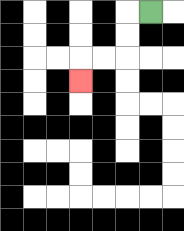{'start': '[6, 0]', 'end': '[3, 3]', 'path_directions': 'L,D,D,L,L,D', 'path_coordinates': '[[6, 0], [5, 0], [5, 1], [5, 2], [4, 2], [3, 2], [3, 3]]'}